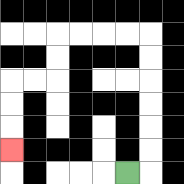{'start': '[5, 7]', 'end': '[0, 6]', 'path_directions': 'R,U,U,U,U,U,U,L,L,L,L,D,D,L,L,D,D,D', 'path_coordinates': '[[5, 7], [6, 7], [6, 6], [6, 5], [6, 4], [6, 3], [6, 2], [6, 1], [5, 1], [4, 1], [3, 1], [2, 1], [2, 2], [2, 3], [1, 3], [0, 3], [0, 4], [0, 5], [0, 6]]'}